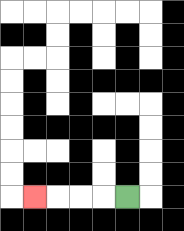{'start': '[5, 8]', 'end': '[1, 8]', 'path_directions': 'L,L,L,L', 'path_coordinates': '[[5, 8], [4, 8], [3, 8], [2, 8], [1, 8]]'}